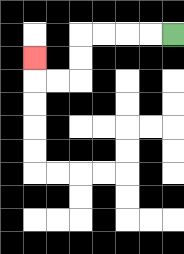{'start': '[7, 1]', 'end': '[1, 2]', 'path_directions': 'L,L,L,L,D,D,L,L,U', 'path_coordinates': '[[7, 1], [6, 1], [5, 1], [4, 1], [3, 1], [3, 2], [3, 3], [2, 3], [1, 3], [1, 2]]'}